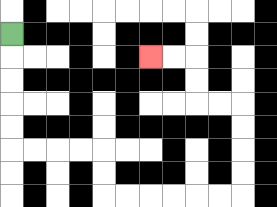{'start': '[0, 1]', 'end': '[6, 2]', 'path_directions': 'D,D,D,D,D,R,R,R,R,D,D,R,R,R,R,R,R,U,U,U,U,L,L,U,U,L,L', 'path_coordinates': '[[0, 1], [0, 2], [0, 3], [0, 4], [0, 5], [0, 6], [1, 6], [2, 6], [3, 6], [4, 6], [4, 7], [4, 8], [5, 8], [6, 8], [7, 8], [8, 8], [9, 8], [10, 8], [10, 7], [10, 6], [10, 5], [10, 4], [9, 4], [8, 4], [8, 3], [8, 2], [7, 2], [6, 2]]'}